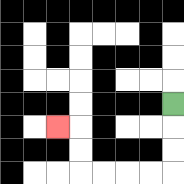{'start': '[7, 4]', 'end': '[2, 5]', 'path_directions': 'D,D,D,L,L,L,L,U,U,L', 'path_coordinates': '[[7, 4], [7, 5], [7, 6], [7, 7], [6, 7], [5, 7], [4, 7], [3, 7], [3, 6], [3, 5], [2, 5]]'}